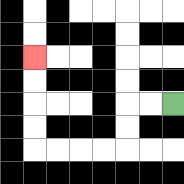{'start': '[7, 4]', 'end': '[1, 2]', 'path_directions': 'L,L,D,D,L,L,L,L,U,U,U,U', 'path_coordinates': '[[7, 4], [6, 4], [5, 4], [5, 5], [5, 6], [4, 6], [3, 6], [2, 6], [1, 6], [1, 5], [1, 4], [1, 3], [1, 2]]'}